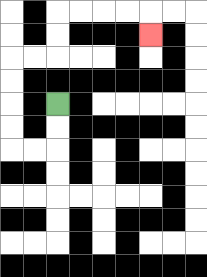{'start': '[2, 4]', 'end': '[6, 1]', 'path_directions': 'D,D,L,L,U,U,U,U,R,R,U,U,R,R,R,R,D', 'path_coordinates': '[[2, 4], [2, 5], [2, 6], [1, 6], [0, 6], [0, 5], [0, 4], [0, 3], [0, 2], [1, 2], [2, 2], [2, 1], [2, 0], [3, 0], [4, 0], [5, 0], [6, 0], [6, 1]]'}